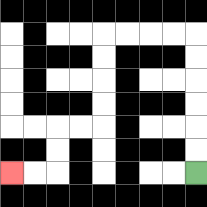{'start': '[8, 7]', 'end': '[0, 7]', 'path_directions': 'U,U,U,U,U,U,L,L,L,L,D,D,D,D,L,L,D,D,L,L', 'path_coordinates': '[[8, 7], [8, 6], [8, 5], [8, 4], [8, 3], [8, 2], [8, 1], [7, 1], [6, 1], [5, 1], [4, 1], [4, 2], [4, 3], [4, 4], [4, 5], [3, 5], [2, 5], [2, 6], [2, 7], [1, 7], [0, 7]]'}